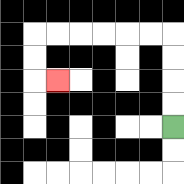{'start': '[7, 5]', 'end': '[2, 3]', 'path_directions': 'U,U,U,U,L,L,L,L,L,L,D,D,R', 'path_coordinates': '[[7, 5], [7, 4], [7, 3], [7, 2], [7, 1], [6, 1], [5, 1], [4, 1], [3, 1], [2, 1], [1, 1], [1, 2], [1, 3], [2, 3]]'}